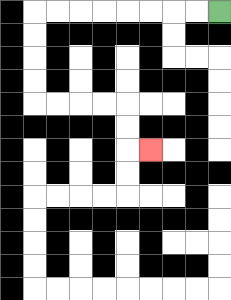{'start': '[9, 0]', 'end': '[6, 6]', 'path_directions': 'L,L,L,L,L,L,L,L,D,D,D,D,R,R,R,R,D,D,R', 'path_coordinates': '[[9, 0], [8, 0], [7, 0], [6, 0], [5, 0], [4, 0], [3, 0], [2, 0], [1, 0], [1, 1], [1, 2], [1, 3], [1, 4], [2, 4], [3, 4], [4, 4], [5, 4], [5, 5], [5, 6], [6, 6]]'}